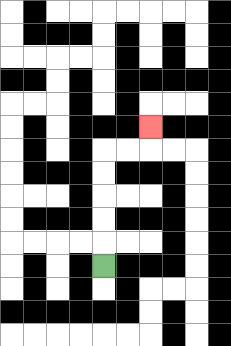{'start': '[4, 11]', 'end': '[6, 5]', 'path_directions': 'U,U,U,U,U,R,R,U', 'path_coordinates': '[[4, 11], [4, 10], [4, 9], [4, 8], [4, 7], [4, 6], [5, 6], [6, 6], [6, 5]]'}